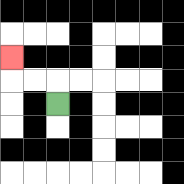{'start': '[2, 4]', 'end': '[0, 2]', 'path_directions': 'U,L,L,U', 'path_coordinates': '[[2, 4], [2, 3], [1, 3], [0, 3], [0, 2]]'}